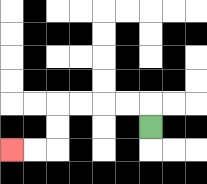{'start': '[6, 5]', 'end': '[0, 6]', 'path_directions': 'U,L,L,L,L,D,D,L,L', 'path_coordinates': '[[6, 5], [6, 4], [5, 4], [4, 4], [3, 4], [2, 4], [2, 5], [2, 6], [1, 6], [0, 6]]'}